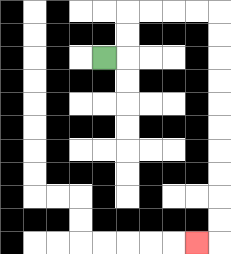{'start': '[4, 2]', 'end': '[8, 10]', 'path_directions': 'R,U,U,R,R,R,R,D,D,D,D,D,D,D,D,D,D,L', 'path_coordinates': '[[4, 2], [5, 2], [5, 1], [5, 0], [6, 0], [7, 0], [8, 0], [9, 0], [9, 1], [9, 2], [9, 3], [9, 4], [9, 5], [9, 6], [9, 7], [9, 8], [9, 9], [9, 10], [8, 10]]'}